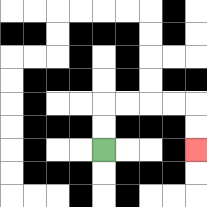{'start': '[4, 6]', 'end': '[8, 6]', 'path_directions': 'U,U,R,R,R,R,D,D', 'path_coordinates': '[[4, 6], [4, 5], [4, 4], [5, 4], [6, 4], [7, 4], [8, 4], [8, 5], [8, 6]]'}